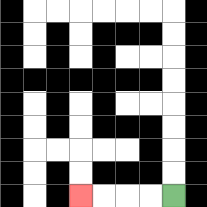{'start': '[7, 8]', 'end': '[3, 8]', 'path_directions': 'L,L,L,L', 'path_coordinates': '[[7, 8], [6, 8], [5, 8], [4, 8], [3, 8]]'}